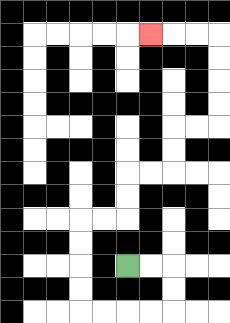{'start': '[5, 11]', 'end': '[6, 1]', 'path_directions': 'R,R,D,D,L,L,L,L,U,U,U,U,R,R,U,U,R,R,U,U,R,R,U,U,U,U,L,L,L', 'path_coordinates': '[[5, 11], [6, 11], [7, 11], [7, 12], [7, 13], [6, 13], [5, 13], [4, 13], [3, 13], [3, 12], [3, 11], [3, 10], [3, 9], [4, 9], [5, 9], [5, 8], [5, 7], [6, 7], [7, 7], [7, 6], [7, 5], [8, 5], [9, 5], [9, 4], [9, 3], [9, 2], [9, 1], [8, 1], [7, 1], [6, 1]]'}